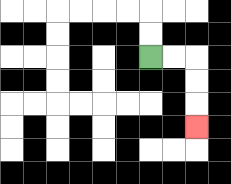{'start': '[6, 2]', 'end': '[8, 5]', 'path_directions': 'R,R,D,D,D', 'path_coordinates': '[[6, 2], [7, 2], [8, 2], [8, 3], [8, 4], [8, 5]]'}